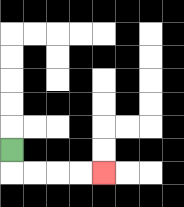{'start': '[0, 6]', 'end': '[4, 7]', 'path_directions': 'D,R,R,R,R', 'path_coordinates': '[[0, 6], [0, 7], [1, 7], [2, 7], [3, 7], [4, 7]]'}